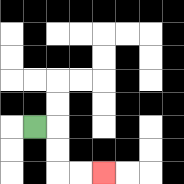{'start': '[1, 5]', 'end': '[4, 7]', 'path_directions': 'R,D,D,R,R', 'path_coordinates': '[[1, 5], [2, 5], [2, 6], [2, 7], [3, 7], [4, 7]]'}